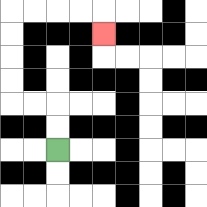{'start': '[2, 6]', 'end': '[4, 1]', 'path_directions': 'U,U,L,L,U,U,U,U,R,R,R,R,D', 'path_coordinates': '[[2, 6], [2, 5], [2, 4], [1, 4], [0, 4], [0, 3], [0, 2], [0, 1], [0, 0], [1, 0], [2, 0], [3, 0], [4, 0], [4, 1]]'}